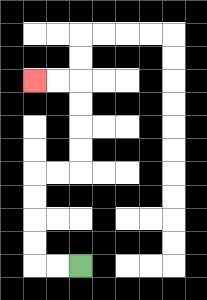{'start': '[3, 11]', 'end': '[1, 3]', 'path_directions': 'L,L,U,U,U,U,R,R,U,U,U,U,L,L', 'path_coordinates': '[[3, 11], [2, 11], [1, 11], [1, 10], [1, 9], [1, 8], [1, 7], [2, 7], [3, 7], [3, 6], [3, 5], [3, 4], [3, 3], [2, 3], [1, 3]]'}